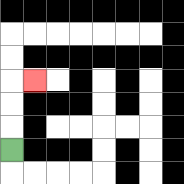{'start': '[0, 6]', 'end': '[1, 3]', 'path_directions': 'U,U,U,R', 'path_coordinates': '[[0, 6], [0, 5], [0, 4], [0, 3], [1, 3]]'}